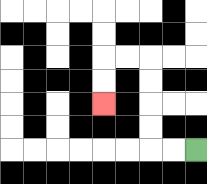{'start': '[8, 6]', 'end': '[4, 4]', 'path_directions': 'L,L,U,U,U,U,L,L,D,D', 'path_coordinates': '[[8, 6], [7, 6], [6, 6], [6, 5], [6, 4], [6, 3], [6, 2], [5, 2], [4, 2], [4, 3], [4, 4]]'}